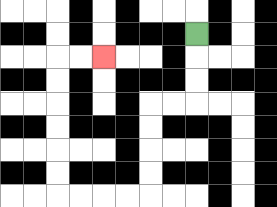{'start': '[8, 1]', 'end': '[4, 2]', 'path_directions': 'D,D,D,L,L,D,D,D,D,L,L,L,L,U,U,U,U,U,U,R,R', 'path_coordinates': '[[8, 1], [8, 2], [8, 3], [8, 4], [7, 4], [6, 4], [6, 5], [6, 6], [6, 7], [6, 8], [5, 8], [4, 8], [3, 8], [2, 8], [2, 7], [2, 6], [2, 5], [2, 4], [2, 3], [2, 2], [3, 2], [4, 2]]'}